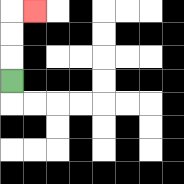{'start': '[0, 3]', 'end': '[1, 0]', 'path_directions': 'U,U,U,R', 'path_coordinates': '[[0, 3], [0, 2], [0, 1], [0, 0], [1, 0]]'}